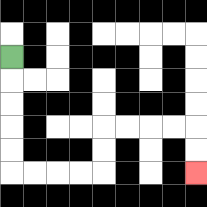{'start': '[0, 2]', 'end': '[8, 7]', 'path_directions': 'D,D,D,D,D,R,R,R,R,U,U,R,R,R,R,D,D', 'path_coordinates': '[[0, 2], [0, 3], [0, 4], [0, 5], [0, 6], [0, 7], [1, 7], [2, 7], [3, 7], [4, 7], [4, 6], [4, 5], [5, 5], [6, 5], [7, 5], [8, 5], [8, 6], [8, 7]]'}